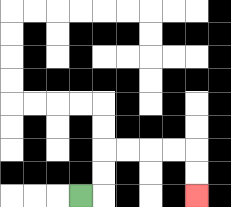{'start': '[3, 8]', 'end': '[8, 8]', 'path_directions': 'R,U,U,R,R,R,R,D,D', 'path_coordinates': '[[3, 8], [4, 8], [4, 7], [4, 6], [5, 6], [6, 6], [7, 6], [8, 6], [8, 7], [8, 8]]'}